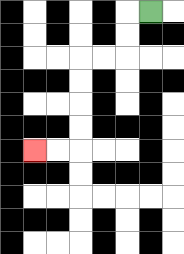{'start': '[6, 0]', 'end': '[1, 6]', 'path_directions': 'L,D,D,L,L,D,D,D,D,L,L', 'path_coordinates': '[[6, 0], [5, 0], [5, 1], [5, 2], [4, 2], [3, 2], [3, 3], [3, 4], [3, 5], [3, 6], [2, 6], [1, 6]]'}